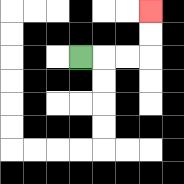{'start': '[3, 2]', 'end': '[6, 0]', 'path_directions': 'R,R,R,U,U', 'path_coordinates': '[[3, 2], [4, 2], [5, 2], [6, 2], [6, 1], [6, 0]]'}